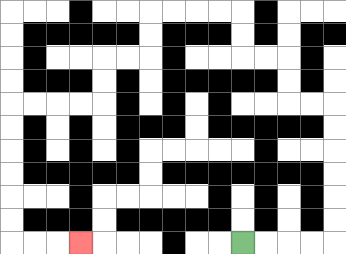{'start': '[10, 10]', 'end': '[3, 10]', 'path_directions': 'R,R,R,R,U,U,U,U,U,U,L,L,U,U,L,L,U,U,L,L,L,L,D,D,L,L,D,D,L,L,L,L,D,D,D,D,D,D,R,R,R', 'path_coordinates': '[[10, 10], [11, 10], [12, 10], [13, 10], [14, 10], [14, 9], [14, 8], [14, 7], [14, 6], [14, 5], [14, 4], [13, 4], [12, 4], [12, 3], [12, 2], [11, 2], [10, 2], [10, 1], [10, 0], [9, 0], [8, 0], [7, 0], [6, 0], [6, 1], [6, 2], [5, 2], [4, 2], [4, 3], [4, 4], [3, 4], [2, 4], [1, 4], [0, 4], [0, 5], [0, 6], [0, 7], [0, 8], [0, 9], [0, 10], [1, 10], [2, 10], [3, 10]]'}